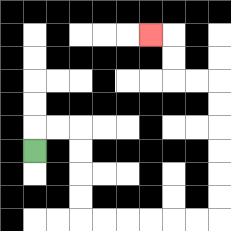{'start': '[1, 6]', 'end': '[6, 1]', 'path_directions': 'U,R,R,D,D,D,D,R,R,R,R,R,R,U,U,U,U,U,U,L,L,U,U,L', 'path_coordinates': '[[1, 6], [1, 5], [2, 5], [3, 5], [3, 6], [3, 7], [3, 8], [3, 9], [4, 9], [5, 9], [6, 9], [7, 9], [8, 9], [9, 9], [9, 8], [9, 7], [9, 6], [9, 5], [9, 4], [9, 3], [8, 3], [7, 3], [7, 2], [7, 1], [6, 1]]'}